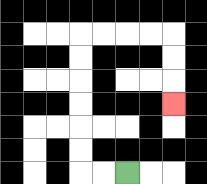{'start': '[5, 7]', 'end': '[7, 4]', 'path_directions': 'L,L,U,U,U,U,U,U,R,R,R,R,D,D,D', 'path_coordinates': '[[5, 7], [4, 7], [3, 7], [3, 6], [3, 5], [3, 4], [3, 3], [3, 2], [3, 1], [4, 1], [5, 1], [6, 1], [7, 1], [7, 2], [7, 3], [7, 4]]'}